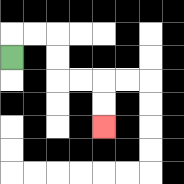{'start': '[0, 2]', 'end': '[4, 5]', 'path_directions': 'U,R,R,D,D,R,R,D,D', 'path_coordinates': '[[0, 2], [0, 1], [1, 1], [2, 1], [2, 2], [2, 3], [3, 3], [4, 3], [4, 4], [4, 5]]'}